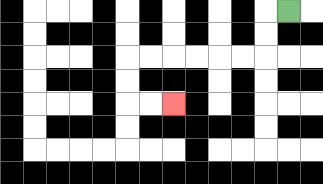{'start': '[12, 0]', 'end': '[7, 4]', 'path_directions': 'L,D,D,L,L,L,L,L,L,D,D,R,R', 'path_coordinates': '[[12, 0], [11, 0], [11, 1], [11, 2], [10, 2], [9, 2], [8, 2], [7, 2], [6, 2], [5, 2], [5, 3], [5, 4], [6, 4], [7, 4]]'}